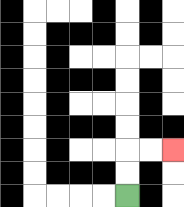{'start': '[5, 8]', 'end': '[7, 6]', 'path_directions': 'U,U,R,R', 'path_coordinates': '[[5, 8], [5, 7], [5, 6], [6, 6], [7, 6]]'}